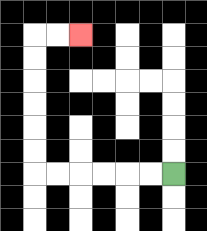{'start': '[7, 7]', 'end': '[3, 1]', 'path_directions': 'L,L,L,L,L,L,U,U,U,U,U,U,R,R', 'path_coordinates': '[[7, 7], [6, 7], [5, 7], [4, 7], [3, 7], [2, 7], [1, 7], [1, 6], [1, 5], [1, 4], [1, 3], [1, 2], [1, 1], [2, 1], [3, 1]]'}